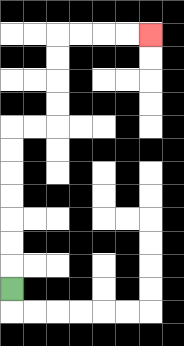{'start': '[0, 12]', 'end': '[6, 1]', 'path_directions': 'U,U,U,U,U,U,U,R,R,U,U,U,U,R,R,R,R', 'path_coordinates': '[[0, 12], [0, 11], [0, 10], [0, 9], [0, 8], [0, 7], [0, 6], [0, 5], [1, 5], [2, 5], [2, 4], [2, 3], [2, 2], [2, 1], [3, 1], [4, 1], [5, 1], [6, 1]]'}